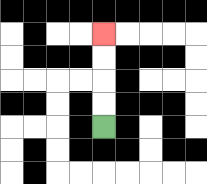{'start': '[4, 5]', 'end': '[4, 1]', 'path_directions': 'U,U,U,U', 'path_coordinates': '[[4, 5], [4, 4], [4, 3], [4, 2], [4, 1]]'}